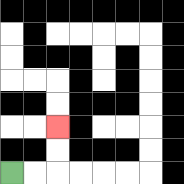{'start': '[0, 7]', 'end': '[2, 5]', 'path_directions': 'R,R,U,U', 'path_coordinates': '[[0, 7], [1, 7], [2, 7], [2, 6], [2, 5]]'}